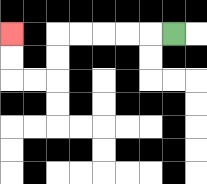{'start': '[7, 1]', 'end': '[0, 1]', 'path_directions': 'L,L,L,L,L,D,D,L,L,U,U', 'path_coordinates': '[[7, 1], [6, 1], [5, 1], [4, 1], [3, 1], [2, 1], [2, 2], [2, 3], [1, 3], [0, 3], [0, 2], [0, 1]]'}